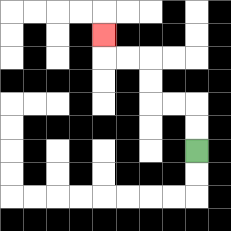{'start': '[8, 6]', 'end': '[4, 1]', 'path_directions': 'U,U,L,L,U,U,L,L,U', 'path_coordinates': '[[8, 6], [8, 5], [8, 4], [7, 4], [6, 4], [6, 3], [6, 2], [5, 2], [4, 2], [4, 1]]'}